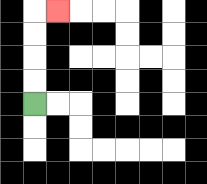{'start': '[1, 4]', 'end': '[2, 0]', 'path_directions': 'U,U,U,U,R', 'path_coordinates': '[[1, 4], [1, 3], [1, 2], [1, 1], [1, 0], [2, 0]]'}